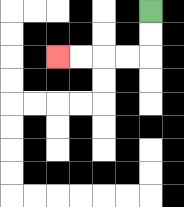{'start': '[6, 0]', 'end': '[2, 2]', 'path_directions': 'D,D,L,L,L,L', 'path_coordinates': '[[6, 0], [6, 1], [6, 2], [5, 2], [4, 2], [3, 2], [2, 2]]'}